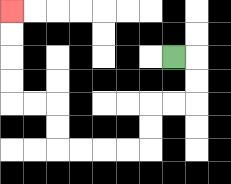{'start': '[7, 2]', 'end': '[0, 0]', 'path_directions': 'R,D,D,L,L,D,D,L,L,L,L,U,U,L,L,U,U,U,U', 'path_coordinates': '[[7, 2], [8, 2], [8, 3], [8, 4], [7, 4], [6, 4], [6, 5], [6, 6], [5, 6], [4, 6], [3, 6], [2, 6], [2, 5], [2, 4], [1, 4], [0, 4], [0, 3], [0, 2], [0, 1], [0, 0]]'}